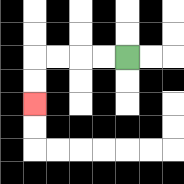{'start': '[5, 2]', 'end': '[1, 4]', 'path_directions': 'L,L,L,L,D,D', 'path_coordinates': '[[5, 2], [4, 2], [3, 2], [2, 2], [1, 2], [1, 3], [1, 4]]'}